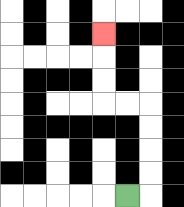{'start': '[5, 8]', 'end': '[4, 1]', 'path_directions': 'R,U,U,U,U,L,L,U,U,U', 'path_coordinates': '[[5, 8], [6, 8], [6, 7], [6, 6], [6, 5], [6, 4], [5, 4], [4, 4], [4, 3], [4, 2], [4, 1]]'}